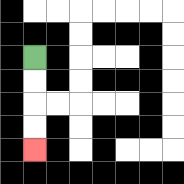{'start': '[1, 2]', 'end': '[1, 6]', 'path_directions': 'D,D,D,D', 'path_coordinates': '[[1, 2], [1, 3], [1, 4], [1, 5], [1, 6]]'}